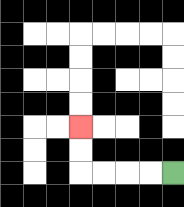{'start': '[7, 7]', 'end': '[3, 5]', 'path_directions': 'L,L,L,L,U,U', 'path_coordinates': '[[7, 7], [6, 7], [5, 7], [4, 7], [3, 7], [3, 6], [3, 5]]'}